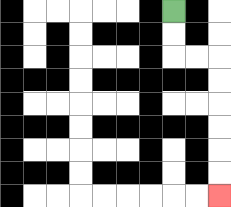{'start': '[7, 0]', 'end': '[9, 8]', 'path_directions': 'D,D,R,R,D,D,D,D,D,D', 'path_coordinates': '[[7, 0], [7, 1], [7, 2], [8, 2], [9, 2], [9, 3], [9, 4], [9, 5], [9, 6], [9, 7], [9, 8]]'}